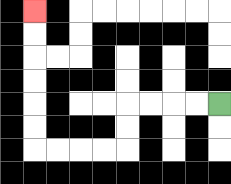{'start': '[9, 4]', 'end': '[1, 0]', 'path_directions': 'L,L,L,L,D,D,L,L,L,L,U,U,U,U,U,U', 'path_coordinates': '[[9, 4], [8, 4], [7, 4], [6, 4], [5, 4], [5, 5], [5, 6], [4, 6], [3, 6], [2, 6], [1, 6], [1, 5], [1, 4], [1, 3], [1, 2], [1, 1], [1, 0]]'}